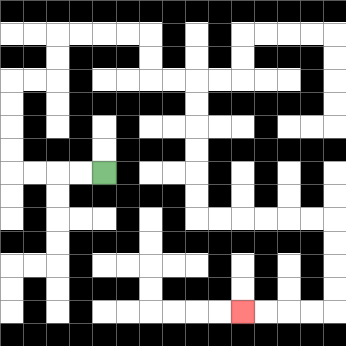{'start': '[4, 7]', 'end': '[10, 13]', 'path_directions': 'L,L,L,L,U,U,U,U,R,R,U,U,R,R,R,R,D,D,R,R,D,D,D,D,D,D,R,R,R,R,R,R,D,D,D,D,L,L,L,L', 'path_coordinates': '[[4, 7], [3, 7], [2, 7], [1, 7], [0, 7], [0, 6], [0, 5], [0, 4], [0, 3], [1, 3], [2, 3], [2, 2], [2, 1], [3, 1], [4, 1], [5, 1], [6, 1], [6, 2], [6, 3], [7, 3], [8, 3], [8, 4], [8, 5], [8, 6], [8, 7], [8, 8], [8, 9], [9, 9], [10, 9], [11, 9], [12, 9], [13, 9], [14, 9], [14, 10], [14, 11], [14, 12], [14, 13], [13, 13], [12, 13], [11, 13], [10, 13]]'}